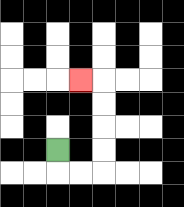{'start': '[2, 6]', 'end': '[3, 3]', 'path_directions': 'D,R,R,U,U,U,U,L', 'path_coordinates': '[[2, 6], [2, 7], [3, 7], [4, 7], [4, 6], [4, 5], [4, 4], [4, 3], [3, 3]]'}